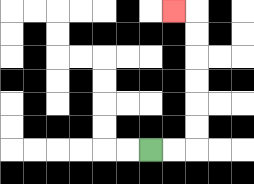{'start': '[6, 6]', 'end': '[7, 0]', 'path_directions': 'R,R,U,U,U,U,U,U,L', 'path_coordinates': '[[6, 6], [7, 6], [8, 6], [8, 5], [8, 4], [8, 3], [8, 2], [8, 1], [8, 0], [7, 0]]'}